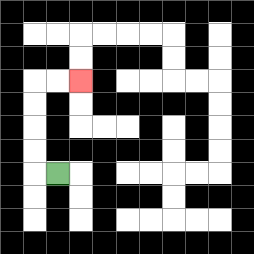{'start': '[2, 7]', 'end': '[3, 3]', 'path_directions': 'L,U,U,U,U,R,R', 'path_coordinates': '[[2, 7], [1, 7], [1, 6], [1, 5], [1, 4], [1, 3], [2, 3], [3, 3]]'}